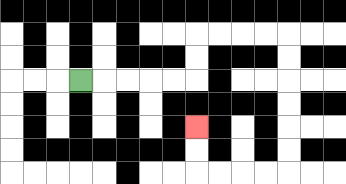{'start': '[3, 3]', 'end': '[8, 5]', 'path_directions': 'R,R,R,R,R,U,U,R,R,R,R,D,D,D,D,D,D,L,L,L,L,U,U', 'path_coordinates': '[[3, 3], [4, 3], [5, 3], [6, 3], [7, 3], [8, 3], [8, 2], [8, 1], [9, 1], [10, 1], [11, 1], [12, 1], [12, 2], [12, 3], [12, 4], [12, 5], [12, 6], [12, 7], [11, 7], [10, 7], [9, 7], [8, 7], [8, 6], [8, 5]]'}